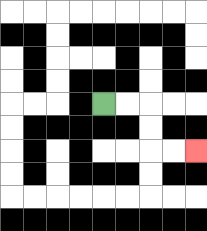{'start': '[4, 4]', 'end': '[8, 6]', 'path_directions': 'R,R,D,D,R,R', 'path_coordinates': '[[4, 4], [5, 4], [6, 4], [6, 5], [6, 6], [7, 6], [8, 6]]'}